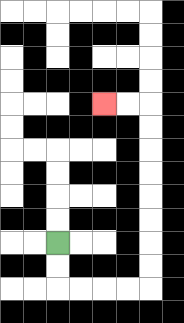{'start': '[2, 10]', 'end': '[4, 4]', 'path_directions': 'D,D,R,R,R,R,U,U,U,U,U,U,U,U,L,L', 'path_coordinates': '[[2, 10], [2, 11], [2, 12], [3, 12], [4, 12], [5, 12], [6, 12], [6, 11], [6, 10], [6, 9], [6, 8], [6, 7], [6, 6], [6, 5], [6, 4], [5, 4], [4, 4]]'}